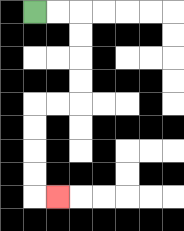{'start': '[1, 0]', 'end': '[2, 8]', 'path_directions': 'R,R,D,D,D,D,L,L,D,D,D,D,R', 'path_coordinates': '[[1, 0], [2, 0], [3, 0], [3, 1], [3, 2], [3, 3], [3, 4], [2, 4], [1, 4], [1, 5], [1, 6], [1, 7], [1, 8], [2, 8]]'}